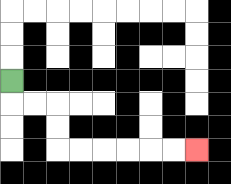{'start': '[0, 3]', 'end': '[8, 6]', 'path_directions': 'D,R,R,D,D,R,R,R,R,R,R', 'path_coordinates': '[[0, 3], [0, 4], [1, 4], [2, 4], [2, 5], [2, 6], [3, 6], [4, 6], [5, 6], [6, 6], [7, 6], [8, 6]]'}